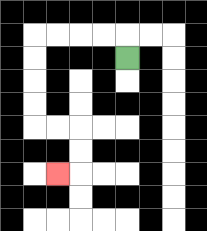{'start': '[5, 2]', 'end': '[2, 7]', 'path_directions': 'U,L,L,L,L,D,D,D,D,R,R,D,D,L', 'path_coordinates': '[[5, 2], [5, 1], [4, 1], [3, 1], [2, 1], [1, 1], [1, 2], [1, 3], [1, 4], [1, 5], [2, 5], [3, 5], [3, 6], [3, 7], [2, 7]]'}